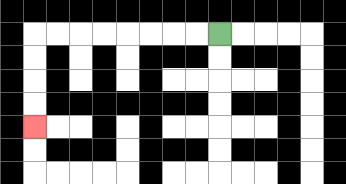{'start': '[9, 1]', 'end': '[1, 5]', 'path_directions': 'L,L,L,L,L,L,L,L,D,D,D,D', 'path_coordinates': '[[9, 1], [8, 1], [7, 1], [6, 1], [5, 1], [4, 1], [3, 1], [2, 1], [1, 1], [1, 2], [1, 3], [1, 4], [1, 5]]'}